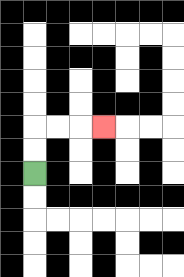{'start': '[1, 7]', 'end': '[4, 5]', 'path_directions': 'U,U,R,R,R', 'path_coordinates': '[[1, 7], [1, 6], [1, 5], [2, 5], [3, 5], [4, 5]]'}